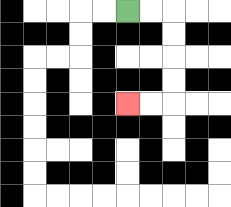{'start': '[5, 0]', 'end': '[5, 4]', 'path_directions': 'R,R,D,D,D,D,L,L', 'path_coordinates': '[[5, 0], [6, 0], [7, 0], [7, 1], [7, 2], [7, 3], [7, 4], [6, 4], [5, 4]]'}